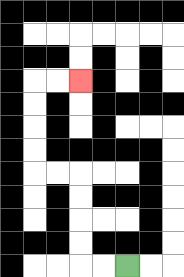{'start': '[5, 11]', 'end': '[3, 3]', 'path_directions': 'L,L,U,U,U,U,L,L,U,U,U,U,R,R', 'path_coordinates': '[[5, 11], [4, 11], [3, 11], [3, 10], [3, 9], [3, 8], [3, 7], [2, 7], [1, 7], [1, 6], [1, 5], [1, 4], [1, 3], [2, 3], [3, 3]]'}